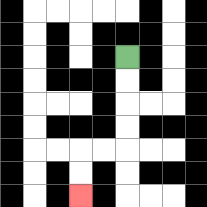{'start': '[5, 2]', 'end': '[3, 8]', 'path_directions': 'D,D,D,D,L,L,D,D', 'path_coordinates': '[[5, 2], [5, 3], [5, 4], [5, 5], [5, 6], [4, 6], [3, 6], [3, 7], [3, 8]]'}